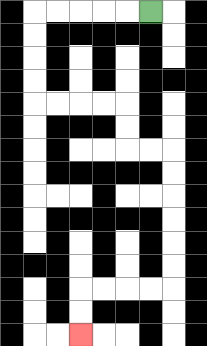{'start': '[6, 0]', 'end': '[3, 14]', 'path_directions': 'L,L,L,L,L,D,D,D,D,R,R,R,R,D,D,R,R,D,D,D,D,D,D,L,L,L,L,D,D', 'path_coordinates': '[[6, 0], [5, 0], [4, 0], [3, 0], [2, 0], [1, 0], [1, 1], [1, 2], [1, 3], [1, 4], [2, 4], [3, 4], [4, 4], [5, 4], [5, 5], [5, 6], [6, 6], [7, 6], [7, 7], [7, 8], [7, 9], [7, 10], [7, 11], [7, 12], [6, 12], [5, 12], [4, 12], [3, 12], [3, 13], [3, 14]]'}